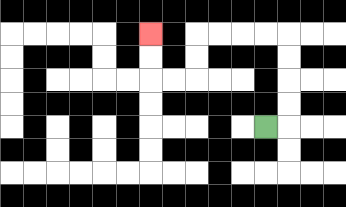{'start': '[11, 5]', 'end': '[6, 1]', 'path_directions': 'R,U,U,U,U,L,L,L,L,D,D,L,L,U,U', 'path_coordinates': '[[11, 5], [12, 5], [12, 4], [12, 3], [12, 2], [12, 1], [11, 1], [10, 1], [9, 1], [8, 1], [8, 2], [8, 3], [7, 3], [6, 3], [6, 2], [6, 1]]'}